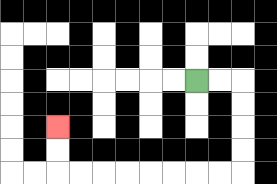{'start': '[8, 3]', 'end': '[2, 5]', 'path_directions': 'R,R,D,D,D,D,L,L,L,L,L,L,L,L,U,U', 'path_coordinates': '[[8, 3], [9, 3], [10, 3], [10, 4], [10, 5], [10, 6], [10, 7], [9, 7], [8, 7], [7, 7], [6, 7], [5, 7], [4, 7], [3, 7], [2, 7], [2, 6], [2, 5]]'}